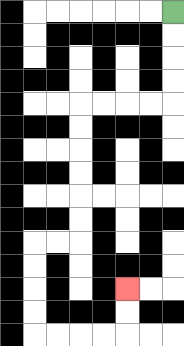{'start': '[7, 0]', 'end': '[5, 12]', 'path_directions': 'D,D,D,D,L,L,L,L,D,D,D,D,D,D,L,L,D,D,D,D,R,R,R,R,U,U', 'path_coordinates': '[[7, 0], [7, 1], [7, 2], [7, 3], [7, 4], [6, 4], [5, 4], [4, 4], [3, 4], [3, 5], [3, 6], [3, 7], [3, 8], [3, 9], [3, 10], [2, 10], [1, 10], [1, 11], [1, 12], [1, 13], [1, 14], [2, 14], [3, 14], [4, 14], [5, 14], [5, 13], [5, 12]]'}